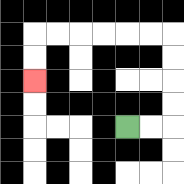{'start': '[5, 5]', 'end': '[1, 3]', 'path_directions': 'R,R,U,U,U,U,L,L,L,L,L,L,D,D', 'path_coordinates': '[[5, 5], [6, 5], [7, 5], [7, 4], [7, 3], [7, 2], [7, 1], [6, 1], [5, 1], [4, 1], [3, 1], [2, 1], [1, 1], [1, 2], [1, 3]]'}